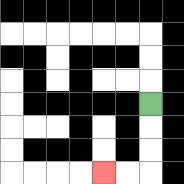{'start': '[6, 4]', 'end': '[4, 7]', 'path_directions': 'D,D,D,L,L', 'path_coordinates': '[[6, 4], [6, 5], [6, 6], [6, 7], [5, 7], [4, 7]]'}